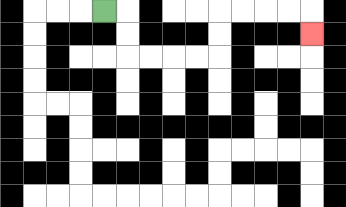{'start': '[4, 0]', 'end': '[13, 1]', 'path_directions': 'R,D,D,R,R,R,R,U,U,R,R,R,R,D', 'path_coordinates': '[[4, 0], [5, 0], [5, 1], [5, 2], [6, 2], [7, 2], [8, 2], [9, 2], [9, 1], [9, 0], [10, 0], [11, 0], [12, 0], [13, 0], [13, 1]]'}